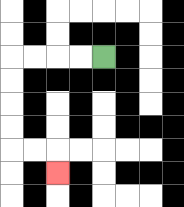{'start': '[4, 2]', 'end': '[2, 7]', 'path_directions': 'L,L,L,L,D,D,D,D,R,R,D', 'path_coordinates': '[[4, 2], [3, 2], [2, 2], [1, 2], [0, 2], [0, 3], [0, 4], [0, 5], [0, 6], [1, 6], [2, 6], [2, 7]]'}